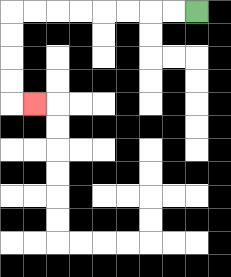{'start': '[8, 0]', 'end': '[1, 4]', 'path_directions': 'L,L,L,L,L,L,L,L,D,D,D,D,R', 'path_coordinates': '[[8, 0], [7, 0], [6, 0], [5, 0], [4, 0], [3, 0], [2, 0], [1, 0], [0, 0], [0, 1], [0, 2], [0, 3], [0, 4], [1, 4]]'}